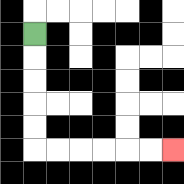{'start': '[1, 1]', 'end': '[7, 6]', 'path_directions': 'D,D,D,D,D,R,R,R,R,R,R', 'path_coordinates': '[[1, 1], [1, 2], [1, 3], [1, 4], [1, 5], [1, 6], [2, 6], [3, 6], [4, 6], [5, 6], [6, 6], [7, 6]]'}